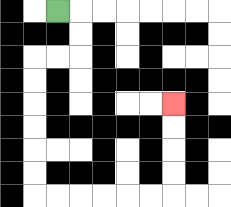{'start': '[2, 0]', 'end': '[7, 4]', 'path_directions': 'R,D,D,L,L,D,D,D,D,D,D,R,R,R,R,R,R,U,U,U,U', 'path_coordinates': '[[2, 0], [3, 0], [3, 1], [3, 2], [2, 2], [1, 2], [1, 3], [1, 4], [1, 5], [1, 6], [1, 7], [1, 8], [2, 8], [3, 8], [4, 8], [5, 8], [6, 8], [7, 8], [7, 7], [7, 6], [7, 5], [7, 4]]'}